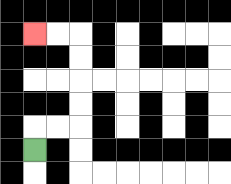{'start': '[1, 6]', 'end': '[1, 1]', 'path_directions': 'U,R,R,U,U,U,U,L,L', 'path_coordinates': '[[1, 6], [1, 5], [2, 5], [3, 5], [3, 4], [3, 3], [3, 2], [3, 1], [2, 1], [1, 1]]'}